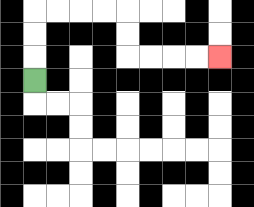{'start': '[1, 3]', 'end': '[9, 2]', 'path_directions': 'U,U,U,R,R,R,R,D,D,R,R,R,R', 'path_coordinates': '[[1, 3], [1, 2], [1, 1], [1, 0], [2, 0], [3, 0], [4, 0], [5, 0], [5, 1], [5, 2], [6, 2], [7, 2], [8, 2], [9, 2]]'}